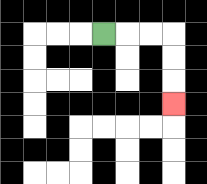{'start': '[4, 1]', 'end': '[7, 4]', 'path_directions': 'R,R,R,D,D,D', 'path_coordinates': '[[4, 1], [5, 1], [6, 1], [7, 1], [7, 2], [7, 3], [7, 4]]'}